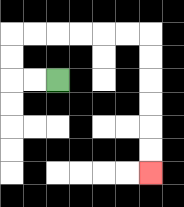{'start': '[2, 3]', 'end': '[6, 7]', 'path_directions': 'L,L,U,U,R,R,R,R,R,R,D,D,D,D,D,D', 'path_coordinates': '[[2, 3], [1, 3], [0, 3], [0, 2], [0, 1], [1, 1], [2, 1], [3, 1], [4, 1], [5, 1], [6, 1], [6, 2], [6, 3], [6, 4], [6, 5], [6, 6], [6, 7]]'}